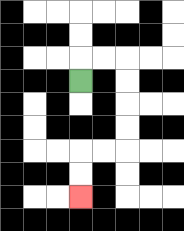{'start': '[3, 3]', 'end': '[3, 8]', 'path_directions': 'U,R,R,D,D,D,D,L,L,D,D', 'path_coordinates': '[[3, 3], [3, 2], [4, 2], [5, 2], [5, 3], [5, 4], [5, 5], [5, 6], [4, 6], [3, 6], [3, 7], [3, 8]]'}